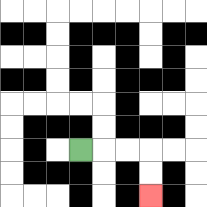{'start': '[3, 6]', 'end': '[6, 8]', 'path_directions': 'R,R,R,D,D', 'path_coordinates': '[[3, 6], [4, 6], [5, 6], [6, 6], [6, 7], [6, 8]]'}